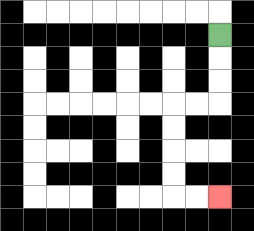{'start': '[9, 1]', 'end': '[9, 8]', 'path_directions': 'D,D,D,L,L,D,D,D,D,R,R', 'path_coordinates': '[[9, 1], [9, 2], [9, 3], [9, 4], [8, 4], [7, 4], [7, 5], [7, 6], [7, 7], [7, 8], [8, 8], [9, 8]]'}